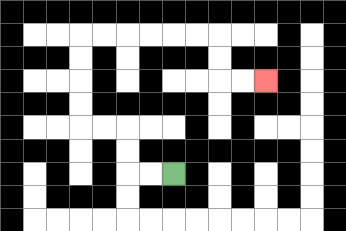{'start': '[7, 7]', 'end': '[11, 3]', 'path_directions': 'L,L,U,U,L,L,U,U,U,U,R,R,R,R,R,R,D,D,R,R', 'path_coordinates': '[[7, 7], [6, 7], [5, 7], [5, 6], [5, 5], [4, 5], [3, 5], [3, 4], [3, 3], [3, 2], [3, 1], [4, 1], [5, 1], [6, 1], [7, 1], [8, 1], [9, 1], [9, 2], [9, 3], [10, 3], [11, 3]]'}